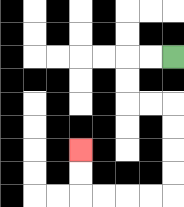{'start': '[7, 2]', 'end': '[3, 6]', 'path_directions': 'L,L,D,D,R,R,D,D,D,D,L,L,L,L,U,U', 'path_coordinates': '[[7, 2], [6, 2], [5, 2], [5, 3], [5, 4], [6, 4], [7, 4], [7, 5], [7, 6], [7, 7], [7, 8], [6, 8], [5, 8], [4, 8], [3, 8], [3, 7], [3, 6]]'}